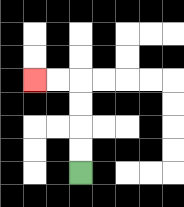{'start': '[3, 7]', 'end': '[1, 3]', 'path_directions': 'U,U,U,U,L,L', 'path_coordinates': '[[3, 7], [3, 6], [3, 5], [3, 4], [3, 3], [2, 3], [1, 3]]'}